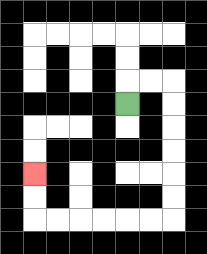{'start': '[5, 4]', 'end': '[1, 7]', 'path_directions': 'U,R,R,D,D,D,D,D,D,L,L,L,L,L,L,U,U', 'path_coordinates': '[[5, 4], [5, 3], [6, 3], [7, 3], [7, 4], [7, 5], [7, 6], [7, 7], [7, 8], [7, 9], [6, 9], [5, 9], [4, 9], [3, 9], [2, 9], [1, 9], [1, 8], [1, 7]]'}